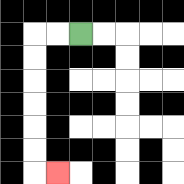{'start': '[3, 1]', 'end': '[2, 7]', 'path_directions': 'L,L,D,D,D,D,D,D,R', 'path_coordinates': '[[3, 1], [2, 1], [1, 1], [1, 2], [1, 3], [1, 4], [1, 5], [1, 6], [1, 7], [2, 7]]'}